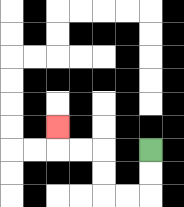{'start': '[6, 6]', 'end': '[2, 5]', 'path_directions': 'D,D,L,L,U,U,L,L,U', 'path_coordinates': '[[6, 6], [6, 7], [6, 8], [5, 8], [4, 8], [4, 7], [4, 6], [3, 6], [2, 6], [2, 5]]'}